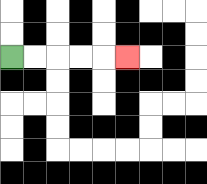{'start': '[0, 2]', 'end': '[5, 2]', 'path_directions': 'R,R,R,R,R', 'path_coordinates': '[[0, 2], [1, 2], [2, 2], [3, 2], [4, 2], [5, 2]]'}